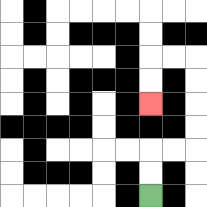{'start': '[6, 8]', 'end': '[6, 4]', 'path_directions': 'U,U,R,R,U,U,U,U,L,L,D,D', 'path_coordinates': '[[6, 8], [6, 7], [6, 6], [7, 6], [8, 6], [8, 5], [8, 4], [8, 3], [8, 2], [7, 2], [6, 2], [6, 3], [6, 4]]'}